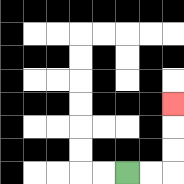{'start': '[5, 7]', 'end': '[7, 4]', 'path_directions': 'R,R,U,U,U', 'path_coordinates': '[[5, 7], [6, 7], [7, 7], [7, 6], [7, 5], [7, 4]]'}